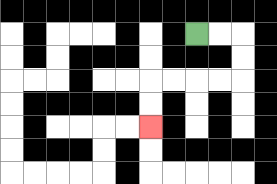{'start': '[8, 1]', 'end': '[6, 5]', 'path_directions': 'R,R,D,D,L,L,L,L,D,D', 'path_coordinates': '[[8, 1], [9, 1], [10, 1], [10, 2], [10, 3], [9, 3], [8, 3], [7, 3], [6, 3], [6, 4], [6, 5]]'}